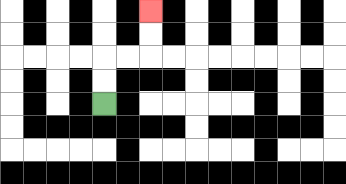{'start': '[4, 4]', 'end': '[6, 0]', 'path_directions': 'U,U,R,R,U,U', 'path_coordinates': '[[4, 4], [4, 3], [4, 2], [5, 2], [6, 2], [6, 1], [6, 0]]'}